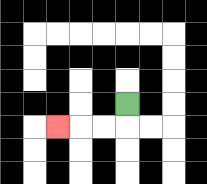{'start': '[5, 4]', 'end': '[2, 5]', 'path_directions': 'D,L,L,L', 'path_coordinates': '[[5, 4], [5, 5], [4, 5], [3, 5], [2, 5]]'}